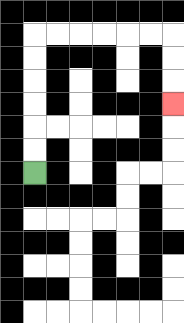{'start': '[1, 7]', 'end': '[7, 4]', 'path_directions': 'U,U,U,U,U,U,R,R,R,R,R,R,D,D,D', 'path_coordinates': '[[1, 7], [1, 6], [1, 5], [1, 4], [1, 3], [1, 2], [1, 1], [2, 1], [3, 1], [4, 1], [5, 1], [6, 1], [7, 1], [7, 2], [7, 3], [7, 4]]'}